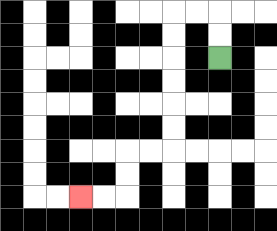{'start': '[9, 2]', 'end': '[3, 8]', 'path_directions': 'U,U,L,L,D,D,D,D,D,D,L,L,D,D,L,L', 'path_coordinates': '[[9, 2], [9, 1], [9, 0], [8, 0], [7, 0], [7, 1], [7, 2], [7, 3], [7, 4], [7, 5], [7, 6], [6, 6], [5, 6], [5, 7], [5, 8], [4, 8], [3, 8]]'}